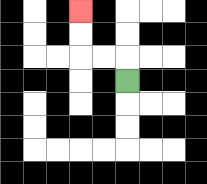{'start': '[5, 3]', 'end': '[3, 0]', 'path_directions': 'U,L,L,U,U', 'path_coordinates': '[[5, 3], [5, 2], [4, 2], [3, 2], [3, 1], [3, 0]]'}